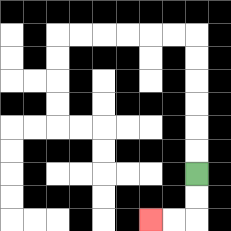{'start': '[8, 7]', 'end': '[6, 9]', 'path_directions': 'D,D,L,L', 'path_coordinates': '[[8, 7], [8, 8], [8, 9], [7, 9], [6, 9]]'}